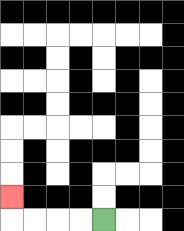{'start': '[4, 9]', 'end': '[0, 8]', 'path_directions': 'L,L,L,L,U', 'path_coordinates': '[[4, 9], [3, 9], [2, 9], [1, 9], [0, 9], [0, 8]]'}